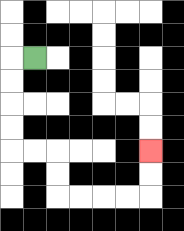{'start': '[1, 2]', 'end': '[6, 6]', 'path_directions': 'L,D,D,D,D,R,R,D,D,R,R,R,R,U,U', 'path_coordinates': '[[1, 2], [0, 2], [0, 3], [0, 4], [0, 5], [0, 6], [1, 6], [2, 6], [2, 7], [2, 8], [3, 8], [4, 8], [5, 8], [6, 8], [6, 7], [6, 6]]'}